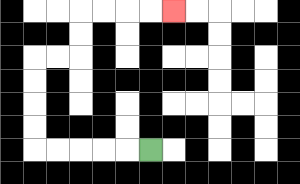{'start': '[6, 6]', 'end': '[7, 0]', 'path_directions': 'L,L,L,L,L,U,U,U,U,R,R,U,U,R,R,R,R', 'path_coordinates': '[[6, 6], [5, 6], [4, 6], [3, 6], [2, 6], [1, 6], [1, 5], [1, 4], [1, 3], [1, 2], [2, 2], [3, 2], [3, 1], [3, 0], [4, 0], [5, 0], [6, 0], [7, 0]]'}